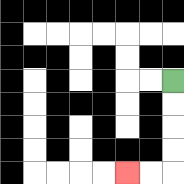{'start': '[7, 3]', 'end': '[5, 7]', 'path_directions': 'D,D,D,D,L,L', 'path_coordinates': '[[7, 3], [7, 4], [7, 5], [7, 6], [7, 7], [6, 7], [5, 7]]'}